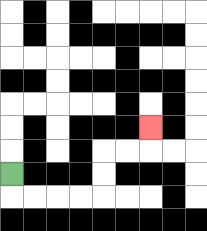{'start': '[0, 7]', 'end': '[6, 5]', 'path_directions': 'D,R,R,R,R,U,U,R,R,U', 'path_coordinates': '[[0, 7], [0, 8], [1, 8], [2, 8], [3, 8], [4, 8], [4, 7], [4, 6], [5, 6], [6, 6], [6, 5]]'}